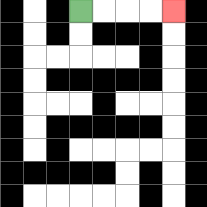{'start': '[3, 0]', 'end': '[7, 0]', 'path_directions': 'R,R,R,R', 'path_coordinates': '[[3, 0], [4, 0], [5, 0], [6, 0], [7, 0]]'}